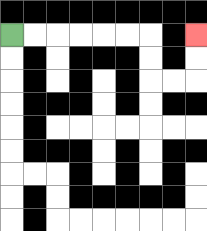{'start': '[0, 1]', 'end': '[8, 1]', 'path_directions': 'R,R,R,R,R,R,D,D,R,R,U,U', 'path_coordinates': '[[0, 1], [1, 1], [2, 1], [3, 1], [4, 1], [5, 1], [6, 1], [6, 2], [6, 3], [7, 3], [8, 3], [8, 2], [8, 1]]'}